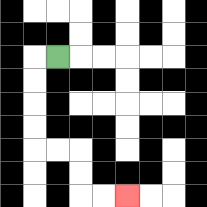{'start': '[2, 2]', 'end': '[5, 8]', 'path_directions': 'L,D,D,D,D,R,R,D,D,R,R', 'path_coordinates': '[[2, 2], [1, 2], [1, 3], [1, 4], [1, 5], [1, 6], [2, 6], [3, 6], [3, 7], [3, 8], [4, 8], [5, 8]]'}